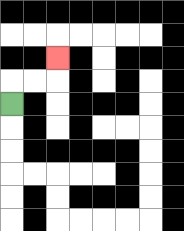{'start': '[0, 4]', 'end': '[2, 2]', 'path_directions': 'U,R,R,U', 'path_coordinates': '[[0, 4], [0, 3], [1, 3], [2, 3], [2, 2]]'}